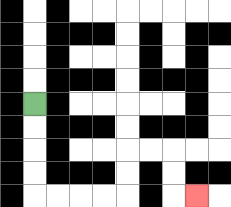{'start': '[1, 4]', 'end': '[8, 8]', 'path_directions': 'D,D,D,D,R,R,R,R,U,U,R,R,D,D,R', 'path_coordinates': '[[1, 4], [1, 5], [1, 6], [1, 7], [1, 8], [2, 8], [3, 8], [4, 8], [5, 8], [5, 7], [5, 6], [6, 6], [7, 6], [7, 7], [7, 8], [8, 8]]'}